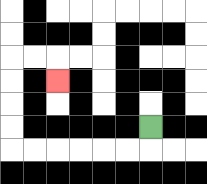{'start': '[6, 5]', 'end': '[2, 3]', 'path_directions': 'D,L,L,L,L,L,L,U,U,U,U,R,R,D', 'path_coordinates': '[[6, 5], [6, 6], [5, 6], [4, 6], [3, 6], [2, 6], [1, 6], [0, 6], [0, 5], [0, 4], [0, 3], [0, 2], [1, 2], [2, 2], [2, 3]]'}